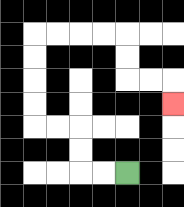{'start': '[5, 7]', 'end': '[7, 4]', 'path_directions': 'L,L,U,U,L,L,U,U,U,U,R,R,R,R,D,D,R,R,D', 'path_coordinates': '[[5, 7], [4, 7], [3, 7], [3, 6], [3, 5], [2, 5], [1, 5], [1, 4], [1, 3], [1, 2], [1, 1], [2, 1], [3, 1], [4, 1], [5, 1], [5, 2], [5, 3], [6, 3], [7, 3], [7, 4]]'}